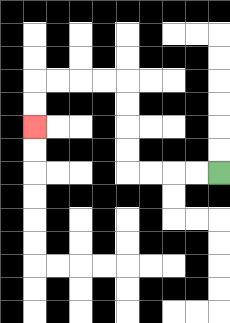{'start': '[9, 7]', 'end': '[1, 5]', 'path_directions': 'L,L,L,L,U,U,U,U,L,L,L,L,D,D', 'path_coordinates': '[[9, 7], [8, 7], [7, 7], [6, 7], [5, 7], [5, 6], [5, 5], [5, 4], [5, 3], [4, 3], [3, 3], [2, 3], [1, 3], [1, 4], [1, 5]]'}